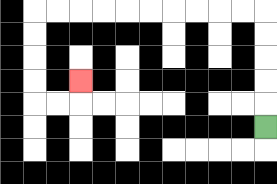{'start': '[11, 5]', 'end': '[3, 3]', 'path_directions': 'U,U,U,U,U,L,L,L,L,L,L,L,L,L,L,D,D,D,D,R,R,U', 'path_coordinates': '[[11, 5], [11, 4], [11, 3], [11, 2], [11, 1], [11, 0], [10, 0], [9, 0], [8, 0], [7, 0], [6, 0], [5, 0], [4, 0], [3, 0], [2, 0], [1, 0], [1, 1], [1, 2], [1, 3], [1, 4], [2, 4], [3, 4], [3, 3]]'}